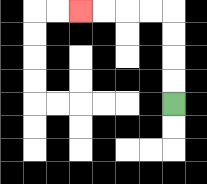{'start': '[7, 4]', 'end': '[3, 0]', 'path_directions': 'U,U,U,U,L,L,L,L', 'path_coordinates': '[[7, 4], [7, 3], [7, 2], [7, 1], [7, 0], [6, 0], [5, 0], [4, 0], [3, 0]]'}